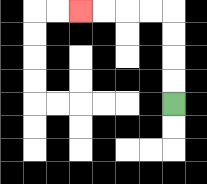{'start': '[7, 4]', 'end': '[3, 0]', 'path_directions': 'U,U,U,U,L,L,L,L', 'path_coordinates': '[[7, 4], [7, 3], [7, 2], [7, 1], [7, 0], [6, 0], [5, 0], [4, 0], [3, 0]]'}